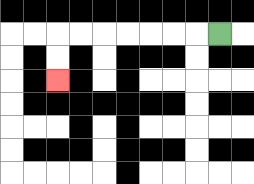{'start': '[9, 1]', 'end': '[2, 3]', 'path_directions': 'L,L,L,L,L,L,L,D,D', 'path_coordinates': '[[9, 1], [8, 1], [7, 1], [6, 1], [5, 1], [4, 1], [3, 1], [2, 1], [2, 2], [2, 3]]'}